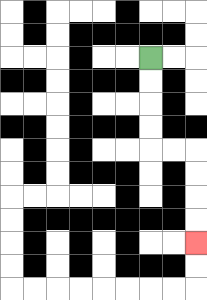{'start': '[6, 2]', 'end': '[8, 10]', 'path_directions': 'D,D,D,D,R,R,D,D,D,D', 'path_coordinates': '[[6, 2], [6, 3], [6, 4], [6, 5], [6, 6], [7, 6], [8, 6], [8, 7], [8, 8], [8, 9], [8, 10]]'}